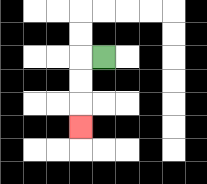{'start': '[4, 2]', 'end': '[3, 5]', 'path_directions': 'L,D,D,D', 'path_coordinates': '[[4, 2], [3, 2], [3, 3], [3, 4], [3, 5]]'}